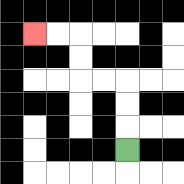{'start': '[5, 6]', 'end': '[1, 1]', 'path_directions': 'U,U,U,L,L,U,U,L,L', 'path_coordinates': '[[5, 6], [5, 5], [5, 4], [5, 3], [4, 3], [3, 3], [3, 2], [3, 1], [2, 1], [1, 1]]'}